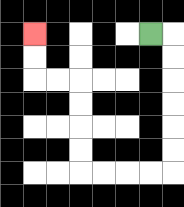{'start': '[6, 1]', 'end': '[1, 1]', 'path_directions': 'R,D,D,D,D,D,D,L,L,L,L,U,U,U,U,L,L,U,U', 'path_coordinates': '[[6, 1], [7, 1], [7, 2], [7, 3], [7, 4], [7, 5], [7, 6], [7, 7], [6, 7], [5, 7], [4, 7], [3, 7], [3, 6], [3, 5], [3, 4], [3, 3], [2, 3], [1, 3], [1, 2], [1, 1]]'}